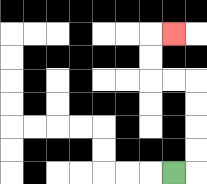{'start': '[7, 7]', 'end': '[7, 1]', 'path_directions': 'R,U,U,U,U,L,L,U,U,R', 'path_coordinates': '[[7, 7], [8, 7], [8, 6], [8, 5], [8, 4], [8, 3], [7, 3], [6, 3], [6, 2], [6, 1], [7, 1]]'}